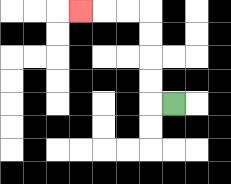{'start': '[7, 4]', 'end': '[3, 0]', 'path_directions': 'L,U,U,U,U,L,L,L', 'path_coordinates': '[[7, 4], [6, 4], [6, 3], [6, 2], [6, 1], [6, 0], [5, 0], [4, 0], [3, 0]]'}